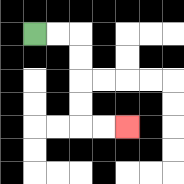{'start': '[1, 1]', 'end': '[5, 5]', 'path_directions': 'R,R,D,D,D,D,R,R', 'path_coordinates': '[[1, 1], [2, 1], [3, 1], [3, 2], [3, 3], [3, 4], [3, 5], [4, 5], [5, 5]]'}